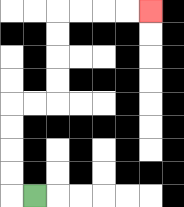{'start': '[1, 8]', 'end': '[6, 0]', 'path_directions': 'L,U,U,U,U,R,R,U,U,U,U,R,R,R,R', 'path_coordinates': '[[1, 8], [0, 8], [0, 7], [0, 6], [0, 5], [0, 4], [1, 4], [2, 4], [2, 3], [2, 2], [2, 1], [2, 0], [3, 0], [4, 0], [5, 0], [6, 0]]'}